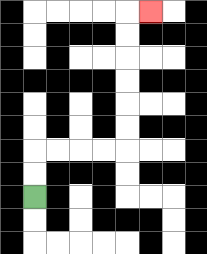{'start': '[1, 8]', 'end': '[6, 0]', 'path_directions': 'U,U,R,R,R,R,U,U,U,U,U,U,R', 'path_coordinates': '[[1, 8], [1, 7], [1, 6], [2, 6], [3, 6], [4, 6], [5, 6], [5, 5], [5, 4], [5, 3], [5, 2], [5, 1], [5, 0], [6, 0]]'}